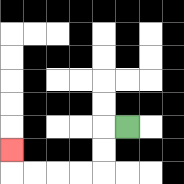{'start': '[5, 5]', 'end': '[0, 6]', 'path_directions': 'L,D,D,L,L,L,L,U', 'path_coordinates': '[[5, 5], [4, 5], [4, 6], [4, 7], [3, 7], [2, 7], [1, 7], [0, 7], [0, 6]]'}